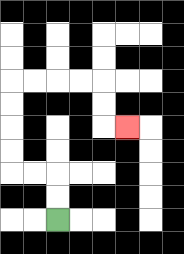{'start': '[2, 9]', 'end': '[5, 5]', 'path_directions': 'U,U,L,L,U,U,U,U,R,R,R,R,D,D,R', 'path_coordinates': '[[2, 9], [2, 8], [2, 7], [1, 7], [0, 7], [0, 6], [0, 5], [0, 4], [0, 3], [1, 3], [2, 3], [3, 3], [4, 3], [4, 4], [4, 5], [5, 5]]'}